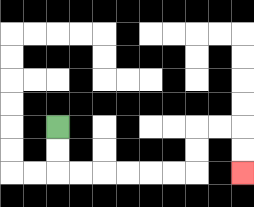{'start': '[2, 5]', 'end': '[10, 7]', 'path_directions': 'D,D,R,R,R,R,R,R,U,U,R,R,D,D', 'path_coordinates': '[[2, 5], [2, 6], [2, 7], [3, 7], [4, 7], [5, 7], [6, 7], [7, 7], [8, 7], [8, 6], [8, 5], [9, 5], [10, 5], [10, 6], [10, 7]]'}